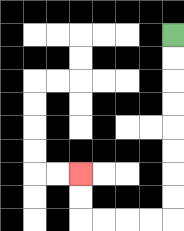{'start': '[7, 1]', 'end': '[3, 7]', 'path_directions': 'D,D,D,D,D,D,D,D,L,L,L,L,U,U', 'path_coordinates': '[[7, 1], [7, 2], [7, 3], [7, 4], [7, 5], [7, 6], [7, 7], [7, 8], [7, 9], [6, 9], [5, 9], [4, 9], [3, 9], [3, 8], [3, 7]]'}